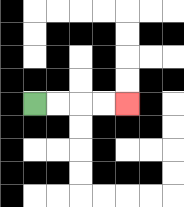{'start': '[1, 4]', 'end': '[5, 4]', 'path_directions': 'R,R,R,R', 'path_coordinates': '[[1, 4], [2, 4], [3, 4], [4, 4], [5, 4]]'}